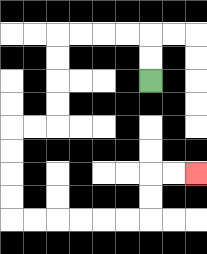{'start': '[6, 3]', 'end': '[8, 7]', 'path_directions': 'U,U,L,L,L,L,D,D,D,D,L,L,D,D,D,D,R,R,R,R,R,R,U,U,R,R', 'path_coordinates': '[[6, 3], [6, 2], [6, 1], [5, 1], [4, 1], [3, 1], [2, 1], [2, 2], [2, 3], [2, 4], [2, 5], [1, 5], [0, 5], [0, 6], [0, 7], [0, 8], [0, 9], [1, 9], [2, 9], [3, 9], [4, 9], [5, 9], [6, 9], [6, 8], [6, 7], [7, 7], [8, 7]]'}